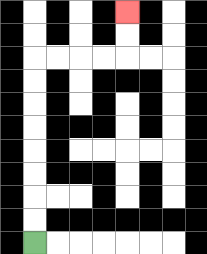{'start': '[1, 10]', 'end': '[5, 0]', 'path_directions': 'U,U,U,U,U,U,U,U,R,R,R,R,U,U', 'path_coordinates': '[[1, 10], [1, 9], [1, 8], [1, 7], [1, 6], [1, 5], [1, 4], [1, 3], [1, 2], [2, 2], [3, 2], [4, 2], [5, 2], [5, 1], [5, 0]]'}